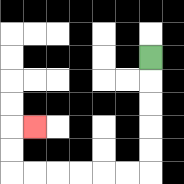{'start': '[6, 2]', 'end': '[1, 5]', 'path_directions': 'D,D,D,D,D,L,L,L,L,L,L,U,U,R', 'path_coordinates': '[[6, 2], [6, 3], [6, 4], [6, 5], [6, 6], [6, 7], [5, 7], [4, 7], [3, 7], [2, 7], [1, 7], [0, 7], [0, 6], [0, 5], [1, 5]]'}